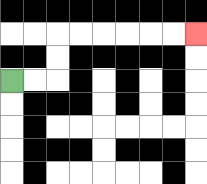{'start': '[0, 3]', 'end': '[8, 1]', 'path_directions': 'R,R,U,U,R,R,R,R,R,R', 'path_coordinates': '[[0, 3], [1, 3], [2, 3], [2, 2], [2, 1], [3, 1], [4, 1], [5, 1], [6, 1], [7, 1], [8, 1]]'}